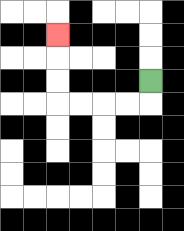{'start': '[6, 3]', 'end': '[2, 1]', 'path_directions': 'D,L,L,L,L,U,U,U', 'path_coordinates': '[[6, 3], [6, 4], [5, 4], [4, 4], [3, 4], [2, 4], [2, 3], [2, 2], [2, 1]]'}